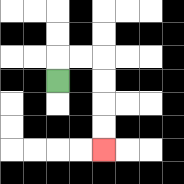{'start': '[2, 3]', 'end': '[4, 6]', 'path_directions': 'U,R,R,D,D,D,D', 'path_coordinates': '[[2, 3], [2, 2], [3, 2], [4, 2], [4, 3], [4, 4], [4, 5], [4, 6]]'}